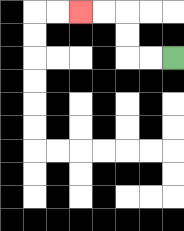{'start': '[7, 2]', 'end': '[3, 0]', 'path_directions': 'L,L,U,U,L,L', 'path_coordinates': '[[7, 2], [6, 2], [5, 2], [5, 1], [5, 0], [4, 0], [3, 0]]'}